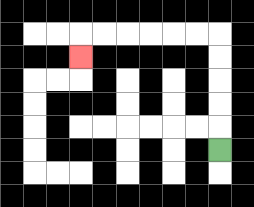{'start': '[9, 6]', 'end': '[3, 2]', 'path_directions': 'U,U,U,U,U,L,L,L,L,L,L,D', 'path_coordinates': '[[9, 6], [9, 5], [9, 4], [9, 3], [9, 2], [9, 1], [8, 1], [7, 1], [6, 1], [5, 1], [4, 1], [3, 1], [3, 2]]'}